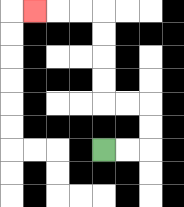{'start': '[4, 6]', 'end': '[1, 0]', 'path_directions': 'R,R,U,U,L,L,U,U,U,U,L,L,L', 'path_coordinates': '[[4, 6], [5, 6], [6, 6], [6, 5], [6, 4], [5, 4], [4, 4], [4, 3], [4, 2], [4, 1], [4, 0], [3, 0], [2, 0], [1, 0]]'}